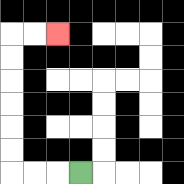{'start': '[3, 7]', 'end': '[2, 1]', 'path_directions': 'L,L,L,U,U,U,U,U,U,R,R', 'path_coordinates': '[[3, 7], [2, 7], [1, 7], [0, 7], [0, 6], [0, 5], [0, 4], [0, 3], [0, 2], [0, 1], [1, 1], [2, 1]]'}